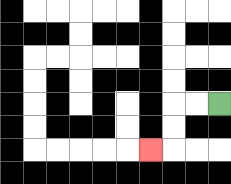{'start': '[9, 4]', 'end': '[6, 6]', 'path_directions': 'L,L,D,D,L', 'path_coordinates': '[[9, 4], [8, 4], [7, 4], [7, 5], [7, 6], [6, 6]]'}